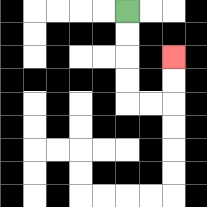{'start': '[5, 0]', 'end': '[7, 2]', 'path_directions': 'D,D,D,D,R,R,U,U', 'path_coordinates': '[[5, 0], [5, 1], [5, 2], [5, 3], [5, 4], [6, 4], [7, 4], [7, 3], [7, 2]]'}